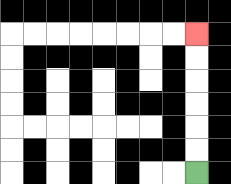{'start': '[8, 7]', 'end': '[8, 1]', 'path_directions': 'U,U,U,U,U,U', 'path_coordinates': '[[8, 7], [8, 6], [8, 5], [8, 4], [8, 3], [8, 2], [8, 1]]'}